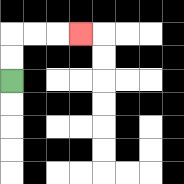{'start': '[0, 3]', 'end': '[3, 1]', 'path_directions': 'U,U,R,R,R', 'path_coordinates': '[[0, 3], [0, 2], [0, 1], [1, 1], [2, 1], [3, 1]]'}